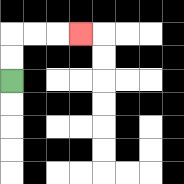{'start': '[0, 3]', 'end': '[3, 1]', 'path_directions': 'U,U,R,R,R', 'path_coordinates': '[[0, 3], [0, 2], [0, 1], [1, 1], [2, 1], [3, 1]]'}